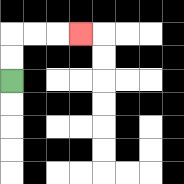{'start': '[0, 3]', 'end': '[3, 1]', 'path_directions': 'U,U,R,R,R', 'path_coordinates': '[[0, 3], [0, 2], [0, 1], [1, 1], [2, 1], [3, 1]]'}